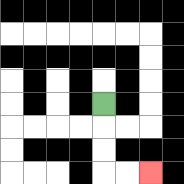{'start': '[4, 4]', 'end': '[6, 7]', 'path_directions': 'D,D,D,R,R', 'path_coordinates': '[[4, 4], [4, 5], [4, 6], [4, 7], [5, 7], [6, 7]]'}